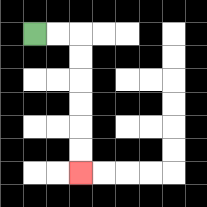{'start': '[1, 1]', 'end': '[3, 7]', 'path_directions': 'R,R,D,D,D,D,D,D', 'path_coordinates': '[[1, 1], [2, 1], [3, 1], [3, 2], [3, 3], [3, 4], [3, 5], [3, 6], [3, 7]]'}